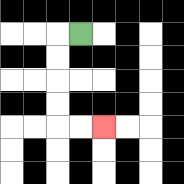{'start': '[3, 1]', 'end': '[4, 5]', 'path_directions': 'L,D,D,D,D,R,R', 'path_coordinates': '[[3, 1], [2, 1], [2, 2], [2, 3], [2, 4], [2, 5], [3, 5], [4, 5]]'}